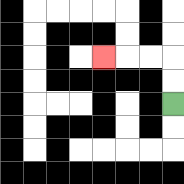{'start': '[7, 4]', 'end': '[4, 2]', 'path_directions': 'U,U,L,L,L', 'path_coordinates': '[[7, 4], [7, 3], [7, 2], [6, 2], [5, 2], [4, 2]]'}